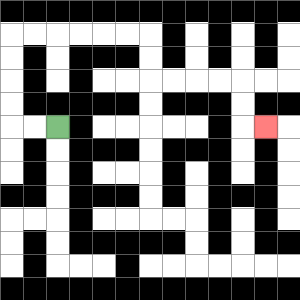{'start': '[2, 5]', 'end': '[11, 5]', 'path_directions': 'L,L,U,U,U,U,R,R,R,R,R,R,D,D,R,R,R,R,D,D,R', 'path_coordinates': '[[2, 5], [1, 5], [0, 5], [0, 4], [0, 3], [0, 2], [0, 1], [1, 1], [2, 1], [3, 1], [4, 1], [5, 1], [6, 1], [6, 2], [6, 3], [7, 3], [8, 3], [9, 3], [10, 3], [10, 4], [10, 5], [11, 5]]'}